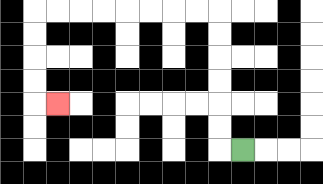{'start': '[10, 6]', 'end': '[2, 4]', 'path_directions': 'L,U,U,U,U,U,U,L,L,L,L,L,L,L,L,D,D,D,D,R', 'path_coordinates': '[[10, 6], [9, 6], [9, 5], [9, 4], [9, 3], [9, 2], [9, 1], [9, 0], [8, 0], [7, 0], [6, 0], [5, 0], [4, 0], [3, 0], [2, 0], [1, 0], [1, 1], [1, 2], [1, 3], [1, 4], [2, 4]]'}